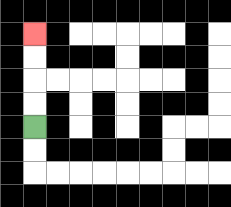{'start': '[1, 5]', 'end': '[1, 1]', 'path_directions': 'U,U,U,U', 'path_coordinates': '[[1, 5], [1, 4], [1, 3], [1, 2], [1, 1]]'}